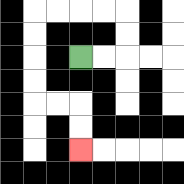{'start': '[3, 2]', 'end': '[3, 6]', 'path_directions': 'R,R,U,U,L,L,L,L,D,D,D,D,R,R,D,D', 'path_coordinates': '[[3, 2], [4, 2], [5, 2], [5, 1], [5, 0], [4, 0], [3, 0], [2, 0], [1, 0], [1, 1], [1, 2], [1, 3], [1, 4], [2, 4], [3, 4], [3, 5], [3, 6]]'}